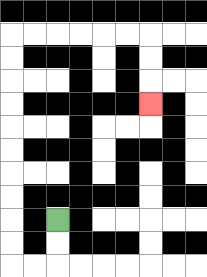{'start': '[2, 9]', 'end': '[6, 4]', 'path_directions': 'D,D,L,L,U,U,U,U,U,U,U,U,U,U,R,R,R,R,R,R,D,D,D', 'path_coordinates': '[[2, 9], [2, 10], [2, 11], [1, 11], [0, 11], [0, 10], [0, 9], [0, 8], [0, 7], [0, 6], [0, 5], [0, 4], [0, 3], [0, 2], [0, 1], [1, 1], [2, 1], [3, 1], [4, 1], [5, 1], [6, 1], [6, 2], [6, 3], [6, 4]]'}